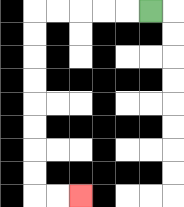{'start': '[6, 0]', 'end': '[3, 8]', 'path_directions': 'L,L,L,L,L,D,D,D,D,D,D,D,D,R,R', 'path_coordinates': '[[6, 0], [5, 0], [4, 0], [3, 0], [2, 0], [1, 0], [1, 1], [1, 2], [1, 3], [1, 4], [1, 5], [1, 6], [1, 7], [1, 8], [2, 8], [3, 8]]'}